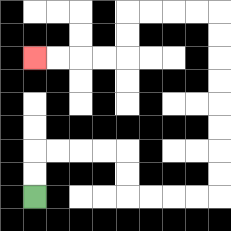{'start': '[1, 8]', 'end': '[1, 2]', 'path_directions': 'U,U,R,R,R,R,D,D,R,R,R,R,U,U,U,U,U,U,U,U,L,L,L,L,D,D,L,L,L,L', 'path_coordinates': '[[1, 8], [1, 7], [1, 6], [2, 6], [3, 6], [4, 6], [5, 6], [5, 7], [5, 8], [6, 8], [7, 8], [8, 8], [9, 8], [9, 7], [9, 6], [9, 5], [9, 4], [9, 3], [9, 2], [9, 1], [9, 0], [8, 0], [7, 0], [6, 0], [5, 0], [5, 1], [5, 2], [4, 2], [3, 2], [2, 2], [1, 2]]'}